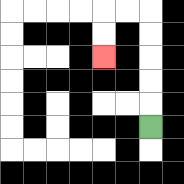{'start': '[6, 5]', 'end': '[4, 2]', 'path_directions': 'U,U,U,U,U,L,L,D,D', 'path_coordinates': '[[6, 5], [6, 4], [6, 3], [6, 2], [6, 1], [6, 0], [5, 0], [4, 0], [4, 1], [4, 2]]'}